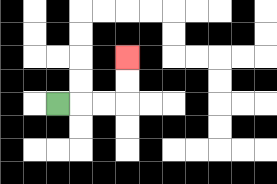{'start': '[2, 4]', 'end': '[5, 2]', 'path_directions': 'R,R,R,U,U', 'path_coordinates': '[[2, 4], [3, 4], [4, 4], [5, 4], [5, 3], [5, 2]]'}